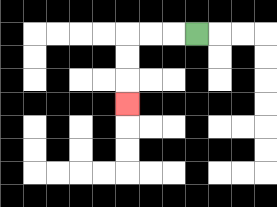{'start': '[8, 1]', 'end': '[5, 4]', 'path_directions': 'L,L,L,D,D,D', 'path_coordinates': '[[8, 1], [7, 1], [6, 1], [5, 1], [5, 2], [5, 3], [5, 4]]'}